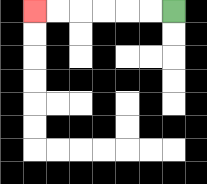{'start': '[7, 0]', 'end': '[1, 0]', 'path_directions': 'L,L,L,L,L,L', 'path_coordinates': '[[7, 0], [6, 0], [5, 0], [4, 0], [3, 0], [2, 0], [1, 0]]'}